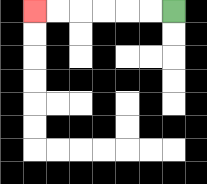{'start': '[7, 0]', 'end': '[1, 0]', 'path_directions': 'L,L,L,L,L,L', 'path_coordinates': '[[7, 0], [6, 0], [5, 0], [4, 0], [3, 0], [2, 0], [1, 0]]'}